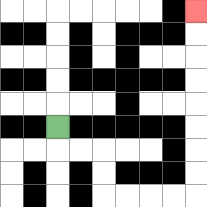{'start': '[2, 5]', 'end': '[8, 0]', 'path_directions': 'D,R,R,D,D,R,R,R,R,U,U,U,U,U,U,U,U', 'path_coordinates': '[[2, 5], [2, 6], [3, 6], [4, 6], [4, 7], [4, 8], [5, 8], [6, 8], [7, 8], [8, 8], [8, 7], [8, 6], [8, 5], [8, 4], [8, 3], [8, 2], [8, 1], [8, 0]]'}